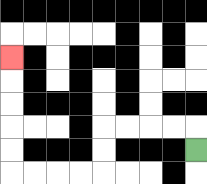{'start': '[8, 6]', 'end': '[0, 2]', 'path_directions': 'U,L,L,L,L,D,D,L,L,L,L,U,U,U,U,U', 'path_coordinates': '[[8, 6], [8, 5], [7, 5], [6, 5], [5, 5], [4, 5], [4, 6], [4, 7], [3, 7], [2, 7], [1, 7], [0, 7], [0, 6], [0, 5], [0, 4], [0, 3], [0, 2]]'}